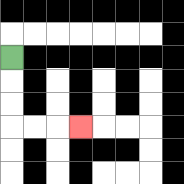{'start': '[0, 2]', 'end': '[3, 5]', 'path_directions': 'D,D,D,R,R,R', 'path_coordinates': '[[0, 2], [0, 3], [0, 4], [0, 5], [1, 5], [2, 5], [3, 5]]'}